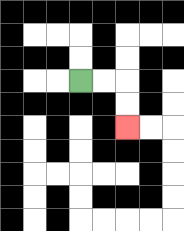{'start': '[3, 3]', 'end': '[5, 5]', 'path_directions': 'R,R,D,D', 'path_coordinates': '[[3, 3], [4, 3], [5, 3], [5, 4], [5, 5]]'}